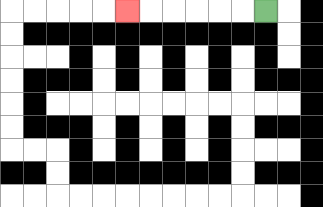{'start': '[11, 0]', 'end': '[5, 0]', 'path_directions': 'L,L,L,L,L,L', 'path_coordinates': '[[11, 0], [10, 0], [9, 0], [8, 0], [7, 0], [6, 0], [5, 0]]'}